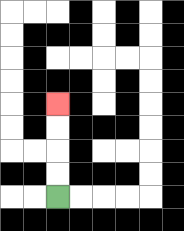{'start': '[2, 8]', 'end': '[2, 4]', 'path_directions': 'U,U,U,U', 'path_coordinates': '[[2, 8], [2, 7], [2, 6], [2, 5], [2, 4]]'}